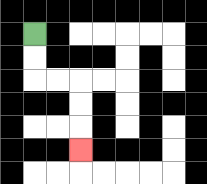{'start': '[1, 1]', 'end': '[3, 6]', 'path_directions': 'D,D,R,R,D,D,D', 'path_coordinates': '[[1, 1], [1, 2], [1, 3], [2, 3], [3, 3], [3, 4], [3, 5], [3, 6]]'}